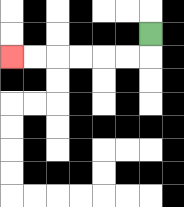{'start': '[6, 1]', 'end': '[0, 2]', 'path_directions': 'D,L,L,L,L,L,L', 'path_coordinates': '[[6, 1], [6, 2], [5, 2], [4, 2], [3, 2], [2, 2], [1, 2], [0, 2]]'}